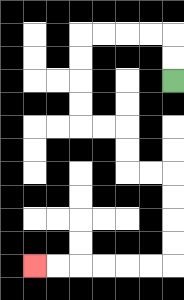{'start': '[7, 3]', 'end': '[1, 11]', 'path_directions': 'U,U,L,L,L,L,D,D,D,D,R,R,D,D,R,R,D,D,D,D,L,L,L,L,L,L', 'path_coordinates': '[[7, 3], [7, 2], [7, 1], [6, 1], [5, 1], [4, 1], [3, 1], [3, 2], [3, 3], [3, 4], [3, 5], [4, 5], [5, 5], [5, 6], [5, 7], [6, 7], [7, 7], [7, 8], [7, 9], [7, 10], [7, 11], [6, 11], [5, 11], [4, 11], [3, 11], [2, 11], [1, 11]]'}